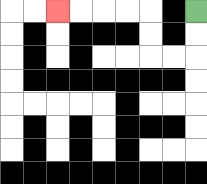{'start': '[8, 0]', 'end': '[2, 0]', 'path_directions': 'D,D,L,L,U,U,L,L,L,L', 'path_coordinates': '[[8, 0], [8, 1], [8, 2], [7, 2], [6, 2], [6, 1], [6, 0], [5, 0], [4, 0], [3, 0], [2, 0]]'}